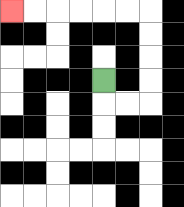{'start': '[4, 3]', 'end': '[0, 0]', 'path_directions': 'D,R,R,U,U,U,U,L,L,L,L,L,L', 'path_coordinates': '[[4, 3], [4, 4], [5, 4], [6, 4], [6, 3], [6, 2], [6, 1], [6, 0], [5, 0], [4, 0], [3, 0], [2, 0], [1, 0], [0, 0]]'}